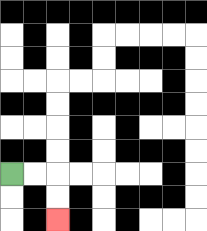{'start': '[0, 7]', 'end': '[2, 9]', 'path_directions': 'R,R,D,D', 'path_coordinates': '[[0, 7], [1, 7], [2, 7], [2, 8], [2, 9]]'}